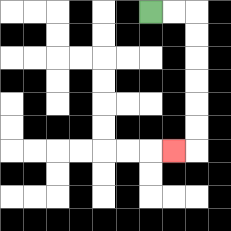{'start': '[6, 0]', 'end': '[7, 6]', 'path_directions': 'R,R,D,D,D,D,D,D,L', 'path_coordinates': '[[6, 0], [7, 0], [8, 0], [8, 1], [8, 2], [8, 3], [8, 4], [8, 5], [8, 6], [7, 6]]'}